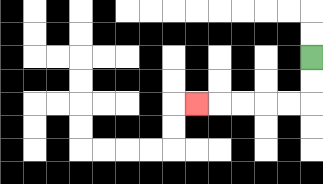{'start': '[13, 2]', 'end': '[8, 4]', 'path_directions': 'D,D,L,L,L,L,L', 'path_coordinates': '[[13, 2], [13, 3], [13, 4], [12, 4], [11, 4], [10, 4], [9, 4], [8, 4]]'}